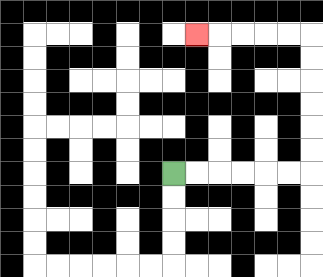{'start': '[7, 7]', 'end': '[8, 1]', 'path_directions': 'R,R,R,R,R,R,U,U,U,U,U,U,L,L,L,L,L', 'path_coordinates': '[[7, 7], [8, 7], [9, 7], [10, 7], [11, 7], [12, 7], [13, 7], [13, 6], [13, 5], [13, 4], [13, 3], [13, 2], [13, 1], [12, 1], [11, 1], [10, 1], [9, 1], [8, 1]]'}